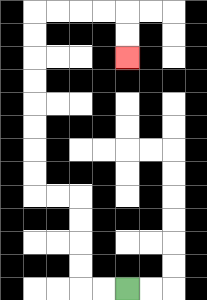{'start': '[5, 12]', 'end': '[5, 2]', 'path_directions': 'L,L,U,U,U,U,L,L,U,U,U,U,U,U,U,U,R,R,R,R,D,D', 'path_coordinates': '[[5, 12], [4, 12], [3, 12], [3, 11], [3, 10], [3, 9], [3, 8], [2, 8], [1, 8], [1, 7], [1, 6], [1, 5], [1, 4], [1, 3], [1, 2], [1, 1], [1, 0], [2, 0], [3, 0], [4, 0], [5, 0], [5, 1], [5, 2]]'}